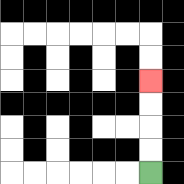{'start': '[6, 7]', 'end': '[6, 3]', 'path_directions': 'U,U,U,U', 'path_coordinates': '[[6, 7], [6, 6], [6, 5], [6, 4], [6, 3]]'}